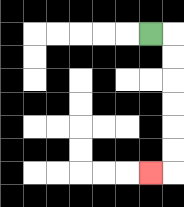{'start': '[6, 1]', 'end': '[6, 7]', 'path_directions': 'R,D,D,D,D,D,D,L', 'path_coordinates': '[[6, 1], [7, 1], [7, 2], [7, 3], [7, 4], [7, 5], [7, 6], [7, 7], [6, 7]]'}